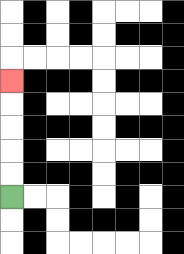{'start': '[0, 8]', 'end': '[0, 3]', 'path_directions': 'U,U,U,U,U', 'path_coordinates': '[[0, 8], [0, 7], [0, 6], [0, 5], [0, 4], [0, 3]]'}